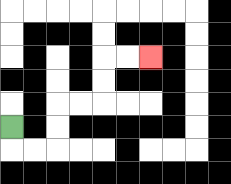{'start': '[0, 5]', 'end': '[6, 2]', 'path_directions': 'D,R,R,U,U,R,R,U,U,R,R', 'path_coordinates': '[[0, 5], [0, 6], [1, 6], [2, 6], [2, 5], [2, 4], [3, 4], [4, 4], [4, 3], [4, 2], [5, 2], [6, 2]]'}